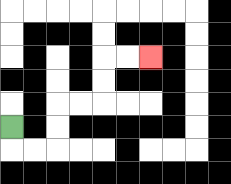{'start': '[0, 5]', 'end': '[6, 2]', 'path_directions': 'D,R,R,U,U,R,R,U,U,R,R', 'path_coordinates': '[[0, 5], [0, 6], [1, 6], [2, 6], [2, 5], [2, 4], [3, 4], [4, 4], [4, 3], [4, 2], [5, 2], [6, 2]]'}